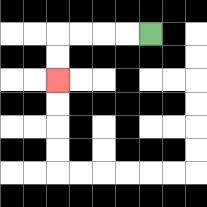{'start': '[6, 1]', 'end': '[2, 3]', 'path_directions': 'L,L,L,L,D,D', 'path_coordinates': '[[6, 1], [5, 1], [4, 1], [3, 1], [2, 1], [2, 2], [2, 3]]'}